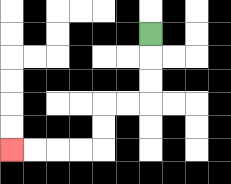{'start': '[6, 1]', 'end': '[0, 6]', 'path_directions': 'D,D,D,L,L,D,D,L,L,L,L', 'path_coordinates': '[[6, 1], [6, 2], [6, 3], [6, 4], [5, 4], [4, 4], [4, 5], [4, 6], [3, 6], [2, 6], [1, 6], [0, 6]]'}